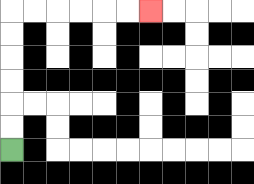{'start': '[0, 6]', 'end': '[6, 0]', 'path_directions': 'U,U,U,U,U,U,R,R,R,R,R,R', 'path_coordinates': '[[0, 6], [0, 5], [0, 4], [0, 3], [0, 2], [0, 1], [0, 0], [1, 0], [2, 0], [3, 0], [4, 0], [5, 0], [6, 0]]'}